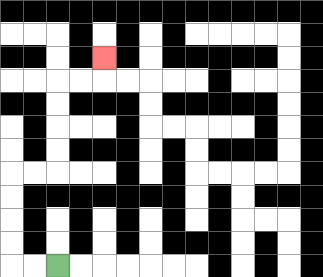{'start': '[2, 11]', 'end': '[4, 2]', 'path_directions': 'L,L,U,U,U,U,R,R,U,U,U,U,R,R,U', 'path_coordinates': '[[2, 11], [1, 11], [0, 11], [0, 10], [0, 9], [0, 8], [0, 7], [1, 7], [2, 7], [2, 6], [2, 5], [2, 4], [2, 3], [3, 3], [4, 3], [4, 2]]'}